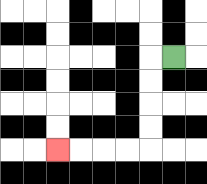{'start': '[7, 2]', 'end': '[2, 6]', 'path_directions': 'L,D,D,D,D,L,L,L,L', 'path_coordinates': '[[7, 2], [6, 2], [6, 3], [6, 4], [6, 5], [6, 6], [5, 6], [4, 6], [3, 6], [2, 6]]'}